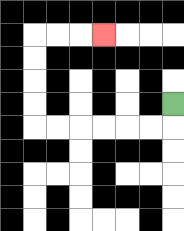{'start': '[7, 4]', 'end': '[4, 1]', 'path_directions': 'D,L,L,L,L,L,L,U,U,U,U,R,R,R', 'path_coordinates': '[[7, 4], [7, 5], [6, 5], [5, 5], [4, 5], [3, 5], [2, 5], [1, 5], [1, 4], [1, 3], [1, 2], [1, 1], [2, 1], [3, 1], [4, 1]]'}